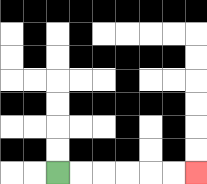{'start': '[2, 7]', 'end': '[8, 7]', 'path_directions': 'R,R,R,R,R,R', 'path_coordinates': '[[2, 7], [3, 7], [4, 7], [5, 7], [6, 7], [7, 7], [8, 7]]'}